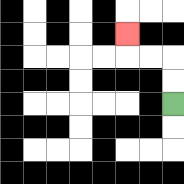{'start': '[7, 4]', 'end': '[5, 1]', 'path_directions': 'U,U,L,L,U', 'path_coordinates': '[[7, 4], [7, 3], [7, 2], [6, 2], [5, 2], [5, 1]]'}